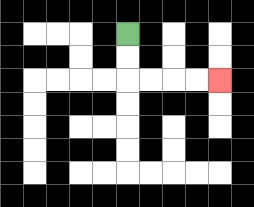{'start': '[5, 1]', 'end': '[9, 3]', 'path_directions': 'D,D,R,R,R,R', 'path_coordinates': '[[5, 1], [5, 2], [5, 3], [6, 3], [7, 3], [8, 3], [9, 3]]'}